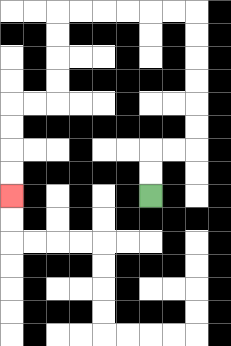{'start': '[6, 8]', 'end': '[0, 8]', 'path_directions': 'U,U,R,R,U,U,U,U,U,U,L,L,L,L,L,L,D,D,D,D,L,L,D,D,D,D', 'path_coordinates': '[[6, 8], [6, 7], [6, 6], [7, 6], [8, 6], [8, 5], [8, 4], [8, 3], [8, 2], [8, 1], [8, 0], [7, 0], [6, 0], [5, 0], [4, 0], [3, 0], [2, 0], [2, 1], [2, 2], [2, 3], [2, 4], [1, 4], [0, 4], [0, 5], [0, 6], [0, 7], [0, 8]]'}